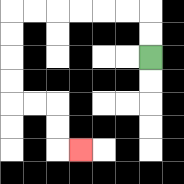{'start': '[6, 2]', 'end': '[3, 6]', 'path_directions': 'U,U,L,L,L,L,L,L,D,D,D,D,R,R,D,D,R', 'path_coordinates': '[[6, 2], [6, 1], [6, 0], [5, 0], [4, 0], [3, 0], [2, 0], [1, 0], [0, 0], [0, 1], [0, 2], [0, 3], [0, 4], [1, 4], [2, 4], [2, 5], [2, 6], [3, 6]]'}